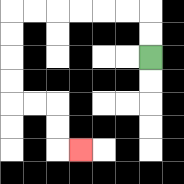{'start': '[6, 2]', 'end': '[3, 6]', 'path_directions': 'U,U,L,L,L,L,L,L,D,D,D,D,R,R,D,D,R', 'path_coordinates': '[[6, 2], [6, 1], [6, 0], [5, 0], [4, 0], [3, 0], [2, 0], [1, 0], [0, 0], [0, 1], [0, 2], [0, 3], [0, 4], [1, 4], [2, 4], [2, 5], [2, 6], [3, 6]]'}